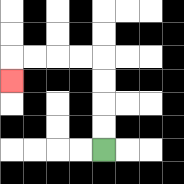{'start': '[4, 6]', 'end': '[0, 3]', 'path_directions': 'U,U,U,U,L,L,L,L,D', 'path_coordinates': '[[4, 6], [4, 5], [4, 4], [4, 3], [4, 2], [3, 2], [2, 2], [1, 2], [0, 2], [0, 3]]'}